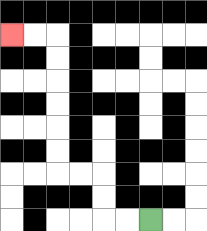{'start': '[6, 9]', 'end': '[0, 1]', 'path_directions': 'L,L,U,U,L,L,U,U,U,U,U,U,L,L', 'path_coordinates': '[[6, 9], [5, 9], [4, 9], [4, 8], [4, 7], [3, 7], [2, 7], [2, 6], [2, 5], [2, 4], [2, 3], [2, 2], [2, 1], [1, 1], [0, 1]]'}